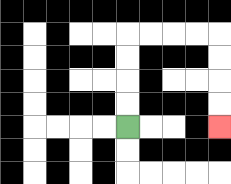{'start': '[5, 5]', 'end': '[9, 5]', 'path_directions': 'U,U,U,U,R,R,R,R,D,D,D,D', 'path_coordinates': '[[5, 5], [5, 4], [5, 3], [5, 2], [5, 1], [6, 1], [7, 1], [8, 1], [9, 1], [9, 2], [9, 3], [9, 4], [9, 5]]'}